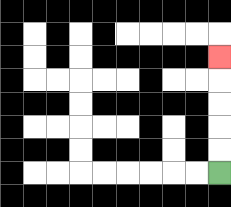{'start': '[9, 7]', 'end': '[9, 2]', 'path_directions': 'U,U,U,U,U', 'path_coordinates': '[[9, 7], [9, 6], [9, 5], [9, 4], [9, 3], [9, 2]]'}